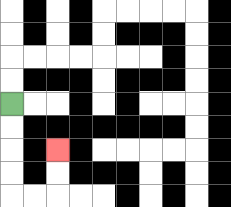{'start': '[0, 4]', 'end': '[2, 6]', 'path_directions': 'D,D,D,D,R,R,U,U', 'path_coordinates': '[[0, 4], [0, 5], [0, 6], [0, 7], [0, 8], [1, 8], [2, 8], [2, 7], [2, 6]]'}